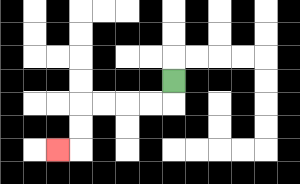{'start': '[7, 3]', 'end': '[2, 6]', 'path_directions': 'D,L,L,L,L,D,D,L', 'path_coordinates': '[[7, 3], [7, 4], [6, 4], [5, 4], [4, 4], [3, 4], [3, 5], [3, 6], [2, 6]]'}